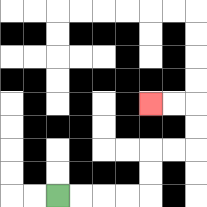{'start': '[2, 8]', 'end': '[6, 4]', 'path_directions': 'R,R,R,R,U,U,R,R,U,U,L,L', 'path_coordinates': '[[2, 8], [3, 8], [4, 8], [5, 8], [6, 8], [6, 7], [6, 6], [7, 6], [8, 6], [8, 5], [8, 4], [7, 4], [6, 4]]'}